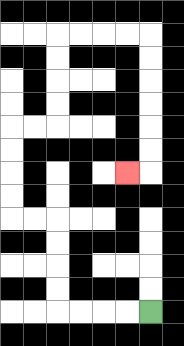{'start': '[6, 13]', 'end': '[5, 7]', 'path_directions': 'L,L,L,L,U,U,U,U,L,L,U,U,U,U,R,R,U,U,U,U,R,R,R,R,D,D,D,D,D,D,L', 'path_coordinates': '[[6, 13], [5, 13], [4, 13], [3, 13], [2, 13], [2, 12], [2, 11], [2, 10], [2, 9], [1, 9], [0, 9], [0, 8], [0, 7], [0, 6], [0, 5], [1, 5], [2, 5], [2, 4], [2, 3], [2, 2], [2, 1], [3, 1], [4, 1], [5, 1], [6, 1], [6, 2], [6, 3], [6, 4], [6, 5], [6, 6], [6, 7], [5, 7]]'}